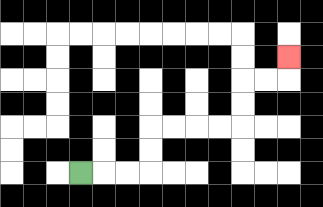{'start': '[3, 7]', 'end': '[12, 2]', 'path_directions': 'R,R,R,U,U,R,R,R,R,U,U,R,R,U', 'path_coordinates': '[[3, 7], [4, 7], [5, 7], [6, 7], [6, 6], [6, 5], [7, 5], [8, 5], [9, 5], [10, 5], [10, 4], [10, 3], [11, 3], [12, 3], [12, 2]]'}